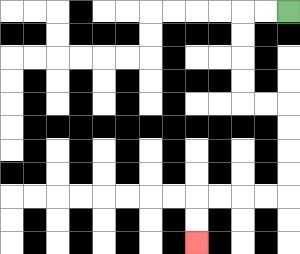{'start': '[12, 0]', 'end': '[8, 10]', 'path_directions': 'L,L,D,D,D,D,R,R,D,D,D,D,L,L,L,L,D,D', 'path_coordinates': '[[12, 0], [11, 0], [10, 0], [10, 1], [10, 2], [10, 3], [10, 4], [11, 4], [12, 4], [12, 5], [12, 6], [12, 7], [12, 8], [11, 8], [10, 8], [9, 8], [8, 8], [8, 9], [8, 10]]'}